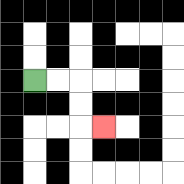{'start': '[1, 3]', 'end': '[4, 5]', 'path_directions': 'R,R,D,D,R', 'path_coordinates': '[[1, 3], [2, 3], [3, 3], [3, 4], [3, 5], [4, 5]]'}